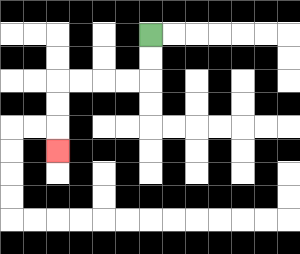{'start': '[6, 1]', 'end': '[2, 6]', 'path_directions': 'D,D,L,L,L,L,D,D,D', 'path_coordinates': '[[6, 1], [6, 2], [6, 3], [5, 3], [4, 3], [3, 3], [2, 3], [2, 4], [2, 5], [2, 6]]'}